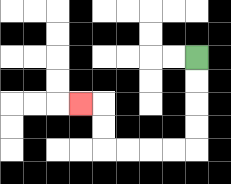{'start': '[8, 2]', 'end': '[3, 4]', 'path_directions': 'D,D,D,D,L,L,L,L,U,U,L', 'path_coordinates': '[[8, 2], [8, 3], [8, 4], [8, 5], [8, 6], [7, 6], [6, 6], [5, 6], [4, 6], [4, 5], [4, 4], [3, 4]]'}